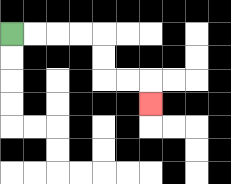{'start': '[0, 1]', 'end': '[6, 4]', 'path_directions': 'R,R,R,R,D,D,R,R,D', 'path_coordinates': '[[0, 1], [1, 1], [2, 1], [3, 1], [4, 1], [4, 2], [4, 3], [5, 3], [6, 3], [6, 4]]'}